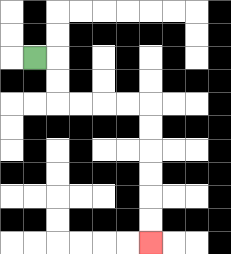{'start': '[1, 2]', 'end': '[6, 10]', 'path_directions': 'R,D,D,R,R,R,R,D,D,D,D,D,D', 'path_coordinates': '[[1, 2], [2, 2], [2, 3], [2, 4], [3, 4], [4, 4], [5, 4], [6, 4], [6, 5], [6, 6], [6, 7], [6, 8], [6, 9], [6, 10]]'}